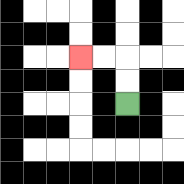{'start': '[5, 4]', 'end': '[3, 2]', 'path_directions': 'U,U,L,L', 'path_coordinates': '[[5, 4], [5, 3], [5, 2], [4, 2], [3, 2]]'}